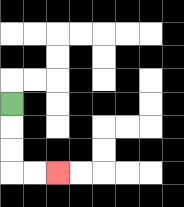{'start': '[0, 4]', 'end': '[2, 7]', 'path_directions': 'D,D,D,R,R', 'path_coordinates': '[[0, 4], [0, 5], [0, 6], [0, 7], [1, 7], [2, 7]]'}